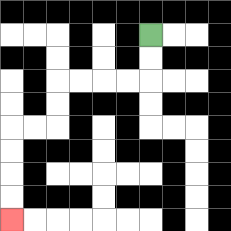{'start': '[6, 1]', 'end': '[0, 9]', 'path_directions': 'D,D,L,L,L,L,D,D,L,L,D,D,D,D', 'path_coordinates': '[[6, 1], [6, 2], [6, 3], [5, 3], [4, 3], [3, 3], [2, 3], [2, 4], [2, 5], [1, 5], [0, 5], [0, 6], [0, 7], [0, 8], [0, 9]]'}